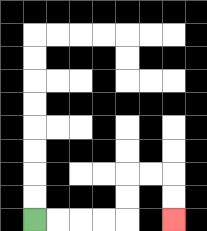{'start': '[1, 9]', 'end': '[7, 9]', 'path_directions': 'R,R,R,R,U,U,R,R,D,D', 'path_coordinates': '[[1, 9], [2, 9], [3, 9], [4, 9], [5, 9], [5, 8], [5, 7], [6, 7], [7, 7], [7, 8], [7, 9]]'}